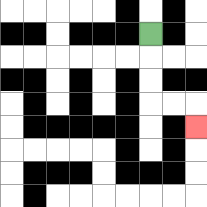{'start': '[6, 1]', 'end': '[8, 5]', 'path_directions': 'D,D,D,R,R,D', 'path_coordinates': '[[6, 1], [6, 2], [6, 3], [6, 4], [7, 4], [8, 4], [8, 5]]'}